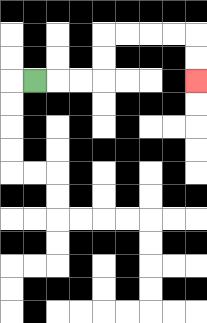{'start': '[1, 3]', 'end': '[8, 3]', 'path_directions': 'R,R,R,U,U,R,R,R,R,D,D', 'path_coordinates': '[[1, 3], [2, 3], [3, 3], [4, 3], [4, 2], [4, 1], [5, 1], [6, 1], [7, 1], [8, 1], [8, 2], [8, 3]]'}